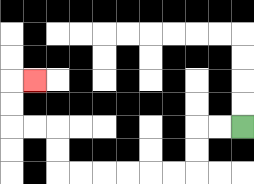{'start': '[10, 5]', 'end': '[1, 3]', 'path_directions': 'L,L,D,D,L,L,L,L,L,L,U,U,L,L,U,U,R', 'path_coordinates': '[[10, 5], [9, 5], [8, 5], [8, 6], [8, 7], [7, 7], [6, 7], [5, 7], [4, 7], [3, 7], [2, 7], [2, 6], [2, 5], [1, 5], [0, 5], [0, 4], [0, 3], [1, 3]]'}